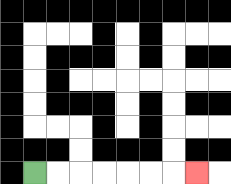{'start': '[1, 7]', 'end': '[8, 7]', 'path_directions': 'R,R,R,R,R,R,R', 'path_coordinates': '[[1, 7], [2, 7], [3, 7], [4, 7], [5, 7], [6, 7], [7, 7], [8, 7]]'}